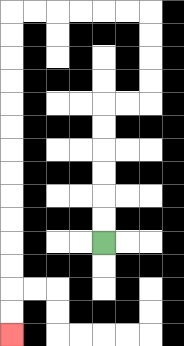{'start': '[4, 10]', 'end': '[0, 14]', 'path_directions': 'U,U,U,U,U,U,R,R,U,U,U,U,L,L,L,L,L,L,D,D,D,D,D,D,D,D,D,D,D,D,D,D', 'path_coordinates': '[[4, 10], [4, 9], [4, 8], [4, 7], [4, 6], [4, 5], [4, 4], [5, 4], [6, 4], [6, 3], [6, 2], [6, 1], [6, 0], [5, 0], [4, 0], [3, 0], [2, 0], [1, 0], [0, 0], [0, 1], [0, 2], [0, 3], [0, 4], [0, 5], [0, 6], [0, 7], [0, 8], [0, 9], [0, 10], [0, 11], [0, 12], [0, 13], [0, 14]]'}